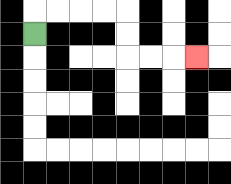{'start': '[1, 1]', 'end': '[8, 2]', 'path_directions': 'U,R,R,R,R,D,D,R,R,R', 'path_coordinates': '[[1, 1], [1, 0], [2, 0], [3, 0], [4, 0], [5, 0], [5, 1], [5, 2], [6, 2], [7, 2], [8, 2]]'}